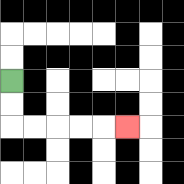{'start': '[0, 3]', 'end': '[5, 5]', 'path_directions': 'D,D,R,R,R,R,R', 'path_coordinates': '[[0, 3], [0, 4], [0, 5], [1, 5], [2, 5], [3, 5], [4, 5], [5, 5]]'}